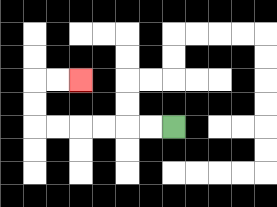{'start': '[7, 5]', 'end': '[3, 3]', 'path_directions': 'L,L,L,L,L,L,U,U,R,R', 'path_coordinates': '[[7, 5], [6, 5], [5, 5], [4, 5], [3, 5], [2, 5], [1, 5], [1, 4], [1, 3], [2, 3], [3, 3]]'}